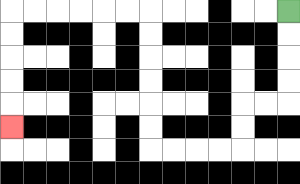{'start': '[12, 0]', 'end': '[0, 5]', 'path_directions': 'D,D,D,D,L,L,D,D,L,L,L,L,U,U,U,U,U,U,L,L,L,L,L,L,D,D,D,D,D', 'path_coordinates': '[[12, 0], [12, 1], [12, 2], [12, 3], [12, 4], [11, 4], [10, 4], [10, 5], [10, 6], [9, 6], [8, 6], [7, 6], [6, 6], [6, 5], [6, 4], [6, 3], [6, 2], [6, 1], [6, 0], [5, 0], [4, 0], [3, 0], [2, 0], [1, 0], [0, 0], [0, 1], [0, 2], [0, 3], [0, 4], [0, 5]]'}